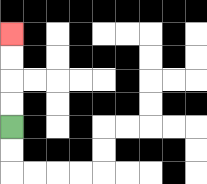{'start': '[0, 5]', 'end': '[0, 1]', 'path_directions': 'U,U,U,U', 'path_coordinates': '[[0, 5], [0, 4], [0, 3], [0, 2], [0, 1]]'}